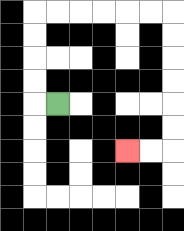{'start': '[2, 4]', 'end': '[5, 6]', 'path_directions': 'L,U,U,U,U,R,R,R,R,R,R,D,D,D,D,D,D,L,L', 'path_coordinates': '[[2, 4], [1, 4], [1, 3], [1, 2], [1, 1], [1, 0], [2, 0], [3, 0], [4, 0], [5, 0], [6, 0], [7, 0], [7, 1], [7, 2], [7, 3], [7, 4], [7, 5], [7, 6], [6, 6], [5, 6]]'}